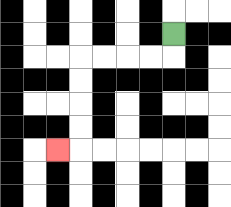{'start': '[7, 1]', 'end': '[2, 6]', 'path_directions': 'D,L,L,L,L,D,D,D,D,L', 'path_coordinates': '[[7, 1], [7, 2], [6, 2], [5, 2], [4, 2], [3, 2], [3, 3], [3, 4], [3, 5], [3, 6], [2, 6]]'}